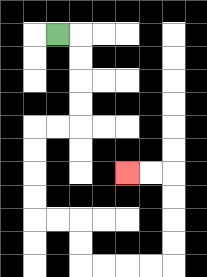{'start': '[2, 1]', 'end': '[5, 7]', 'path_directions': 'R,D,D,D,D,L,L,D,D,D,D,R,R,D,D,R,R,R,R,U,U,U,U,L,L', 'path_coordinates': '[[2, 1], [3, 1], [3, 2], [3, 3], [3, 4], [3, 5], [2, 5], [1, 5], [1, 6], [1, 7], [1, 8], [1, 9], [2, 9], [3, 9], [3, 10], [3, 11], [4, 11], [5, 11], [6, 11], [7, 11], [7, 10], [7, 9], [7, 8], [7, 7], [6, 7], [5, 7]]'}